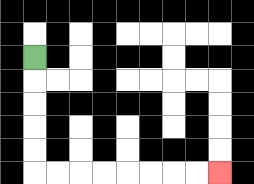{'start': '[1, 2]', 'end': '[9, 7]', 'path_directions': 'D,D,D,D,D,R,R,R,R,R,R,R,R', 'path_coordinates': '[[1, 2], [1, 3], [1, 4], [1, 5], [1, 6], [1, 7], [2, 7], [3, 7], [4, 7], [5, 7], [6, 7], [7, 7], [8, 7], [9, 7]]'}